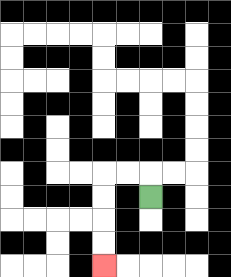{'start': '[6, 8]', 'end': '[4, 11]', 'path_directions': 'U,L,L,D,D,D,D', 'path_coordinates': '[[6, 8], [6, 7], [5, 7], [4, 7], [4, 8], [4, 9], [4, 10], [4, 11]]'}